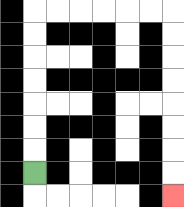{'start': '[1, 7]', 'end': '[7, 8]', 'path_directions': 'U,U,U,U,U,U,U,R,R,R,R,R,R,D,D,D,D,D,D,D,D', 'path_coordinates': '[[1, 7], [1, 6], [1, 5], [1, 4], [1, 3], [1, 2], [1, 1], [1, 0], [2, 0], [3, 0], [4, 0], [5, 0], [6, 0], [7, 0], [7, 1], [7, 2], [7, 3], [7, 4], [7, 5], [7, 6], [7, 7], [7, 8]]'}